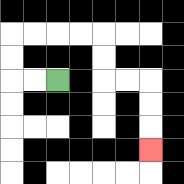{'start': '[2, 3]', 'end': '[6, 6]', 'path_directions': 'L,L,U,U,R,R,R,R,D,D,R,R,D,D,D', 'path_coordinates': '[[2, 3], [1, 3], [0, 3], [0, 2], [0, 1], [1, 1], [2, 1], [3, 1], [4, 1], [4, 2], [4, 3], [5, 3], [6, 3], [6, 4], [6, 5], [6, 6]]'}